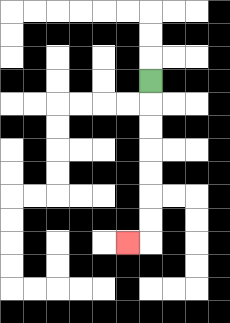{'start': '[6, 3]', 'end': '[5, 10]', 'path_directions': 'D,D,D,D,D,D,D,L', 'path_coordinates': '[[6, 3], [6, 4], [6, 5], [6, 6], [6, 7], [6, 8], [6, 9], [6, 10], [5, 10]]'}